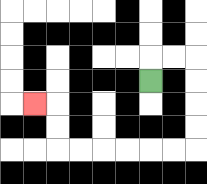{'start': '[6, 3]', 'end': '[1, 4]', 'path_directions': 'U,R,R,D,D,D,D,L,L,L,L,L,L,U,U,L', 'path_coordinates': '[[6, 3], [6, 2], [7, 2], [8, 2], [8, 3], [8, 4], [8, 5], [8, 6], [7, 6], [6, 6], [5, 6], [4, 6], [3, 6], [2, 6], [2, 5], [2, 4], [1, 4]]'}